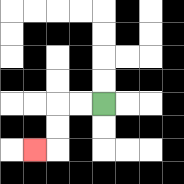{'start': '[4, 4]', 'end': '[1, 6]', 'path_directions': 'L,L,D,D,L', 'path_coordinates': '[[4, 4], [3, 4], [2, 4], [2, 5], [2, 6], [1, 6]]'}